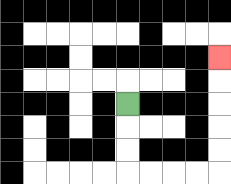{'start': '[5, 4]', 'end': '[9, 2]', 'path_directions': 'D,D,D,R,R,R,R,U,U,U,U,U', 'path_coordinates': '[[5, 4], [5, 5], [5, 6], [5, 7], [6, 7], [7, 7], [8, 7], [9, 7], [9, 6], [9, 5], [9, 4], [9, 3], [9, 2]]'}